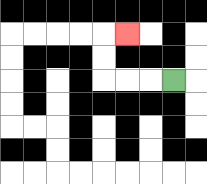{'start': '[7, 3]', 'end': '[5, 1]', 'path_directions': 'L,L,L,U,U,R', 'path_coordinates': '[[7, 3], [6, 3], [5, 3], [4, 3], [4, 2], [4, 1], [5, 1]]'}